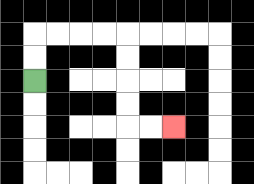{'start': '[1, 3]', 'end': '[7, 5]', 'path_directions': 'U,U,R,R,R,R,D,D,D,D,R,R', 'path_coordinates': '[[1, 3], [1, 2], [1, 1], [2, 1], [3, 1], [4, 1], [5, 1], [5, 2], [5, 3], [5, 4], [5, 5], [6, 5], [7, 5]]'}